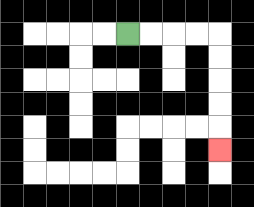{'start': '[5, 1]', 'end': '[9, 6]', 'path_directions': 'R,R,R,R,D,D,D,D,D', 'path_coordinates': '[[5, 1], [6, 1], [7, 1], [8, 1], [9, 1], [9, 2], [9, 3], [9, 4], [9, 5], [9, 6]]'}